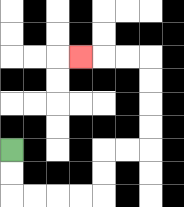{'start': '[0, 6]', 'end': '[3, 2]', 'path_directions': 'D,D,R,R,R,R,U,U,R,R,U,U,U,U,L,L,L', 'path_coordinates': '[[0, 6], [0, 7], [0, 8], [1, 8], [2, 8], [3, 8], [4, 8], [4, 7], [4, 6], [5, 6], [6, 6], [6, 5], [6, 4], [6, 3], [6, 2], [5, 2], [4, 2], [3, 2]]'}